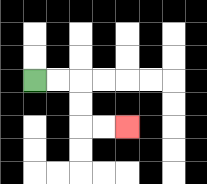{'start': '[1, 3]', 'end': '[5, 5]', 'path_directions': 'R,R,D,D,R,R', 'path_coordinates': '[[1, 3], [2, 3], [3, 3], [3, 4], [3, 5], [4, 5], [5, 5]]'}